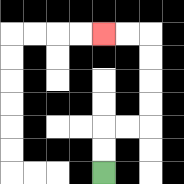{'start': '[4, 7]', 'end': '[4, 1]', 'path_directions': 'U,U,R,R,U,U,U,U,L,L', 'path_coordinates': '[[4, 7], [4, 6], [4, 5], [5, 5], [6, 5], [6, 4], [6, 3], [6, 2], [6, 1], [5, 1], [4, 1]]'}